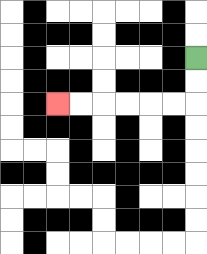{'start': '[8, 2]', 'end': '[2, 4]', 'path_directions': 'D,D,L,L,L,L,L,L', 'path_coordinates': '[[8, 2], [8, 3], [8, 4], [7, 4], [6, 4], [5, 4], [4, 4], [3, 4], [2, 4]]'}